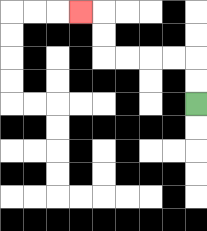{'start': '[8, 4]', 'end': '[3, 0]', 'path_directions': 'U,U,L,L,L,L,U,U,L', 'path_coordinates': '[[8, 4], [8, 3], [8, 2], [7, 2], [6, 2], [5, 2], [4, 2], [4, 1], [4, 0], [3, 0]]'}